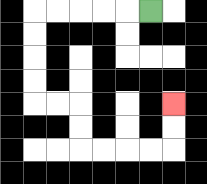{'start': '[6, 0]', 'end': '[7, 4]', 'path_directions': 'L,L,L,L,L,D,D,D,D,R,R,D,D,R,R,R,R,U,U', 'path_coordinates': '[[6, 0], [5, 0], [4, 0], [3, 0], [2, 0], [1, 0], [1, 1], [1, 2], [1, 3], [1, 4], [2, 4], [3, 4], [3, 5], [3, 6], [4, 6], [5, 6], [6, 6], [7, 6], [7, 5], [7, 4]]'}